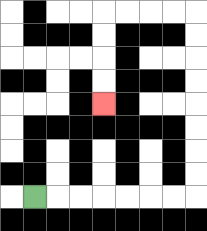{'start': '[1, 8]', 'end': '[4, 4]', 'path_directions': 'R,R,R,R,R,R,R,U,U,U,U,U,U,U,U,L,L,L,L,D,D,D,D', 'path_coordinates': '[[1, 8], [2, 8], [3, 8], [4, 8], [5, 8], [6, 8], [7, 8], [8, 8], [8, 7], [8, 6], [8, 5], [8, 4], [8, 3], [8, 2], [8, 1], [8, 0], [7, 0], [6, 0], [5, 0], [4, 0], [4, 1], [4, 2], [4, 3], [4, 4]]'}